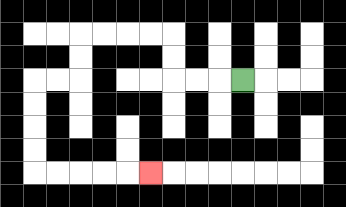{'start': '[10, 3]', 'end': '[6, 7]', 'path_directions': 'L,L,L,U,U,L,L,L,L,D,D,L,L,D,D,D,D,R,R,R,R,R', 'path_coordinates': '[[10, 3], [9, 3], [8, 3], [7, 3], [7, 2], [7, 1], [6, 1], [5, 1], [4, 1], [3, 1], [3, 2], [3, 3], [2, 3], [1, 3], [1, 4], [1, 5], [1, 6], [1, 7], [2, 7], [3, 7], [4, 7], [5, 7], [6, 7]]'}